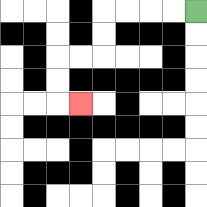{'start': '[8, 0]', 'end': '[3, 4]', 'path_directions': 'L,L,L,L,D,D,L,L,D,D,R', 'path_coordinates': '[[8, 0], [7, 0], [6, 0], [5, 0], [4, 0], [4, 1], [4, 2], [3, 2], [2, 2], [2, 3], [2, 4], [3, 4]]'}